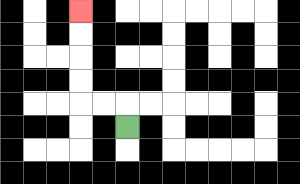{'start': '[5, 5]', 'end': '[3, 0]', 'path_directions': 'U,L,L,U,U,U,U', 'path_coordinates': '[[5, 5], [5, 4], [4, 4], [3, 4], [3, 3], [3, 2], [3, 1], [3, 0]]'}